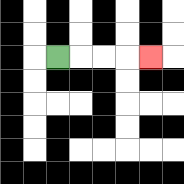{'start': '[2, 2]', 'end': '[6, 2]', 'path_directions': 'R,R,R,R', 'path_coordinates': '[[2, 2], [3, 2], [4, 2], [5, 2], [6, 2]]'}